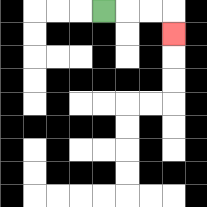{'start': '[4, 0]', 'end': '[7, 1]', 'path_directions': 'R,R,R,D', 'path_coordinates': '[[4, 0], [5, 0], [6, 0], [7, 0], [7, 1]]'}